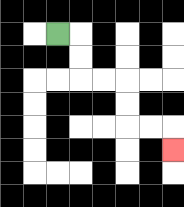{'start': '[2, 1]', 'end': '[7, 6]', 'path_directions': 'R,D,D,R,R,D,D,R,R,D', 'path_coordinates': '[[2, 1], [3, 1], [3, 2], [3, 3], [4, 3], [5, 3], [5, 4], [5, 5], [6, 5], [7, 5], [7, 6]]'}